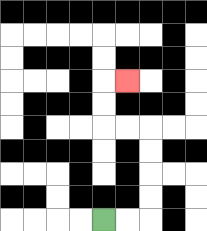{'start': '[4, 9]', 'end': '[5, 3]', 'path_directions': 'R,R,U,U,U,U,L,L,U,U,R', 'path_coordinates': '[[4, 9], [5, 9], [6, 9], [6, 8], [6, 7], [6, 6], [6, 5], [5, 5], [4, 5], [4, 4], [4, 3], [5, 3]]'}